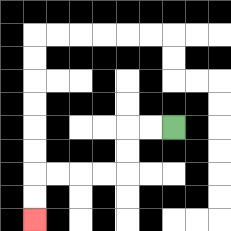{'start': '[7, 5]', 'end': '[1, 9]', 'path_directions': 'L,L,D,D,L,L,L,L,D,D', 'path_coordinates': '[[7, 5], [6, 5], [5, 5], [5, 6], [5, 7], [4, 7], [3, 7], [2, 7], [1, 7], [1, 8], [1, 9]]'}